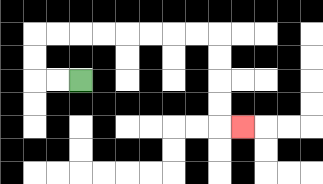{'start': '[3, 3]', 'end': '[10, 5]', 'path_directions': 'L,L,U,U,R,R,R,R,R,R,R,R,D,D,D,D,R', 'path_coordinates': '[[3, 3], [2, 3], [1, 3], [1, 2], [1, 1], [2, 1], [3, 1], [4, 1], [5, 1], [6, 1], [7, 1], [8, 1], [9, 1], [9, 2], [9, 3], [9, 4], [9, 5], [10, 5]]'}